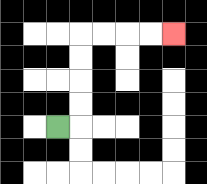{'start': '[2, 5]', 'end': '[7, 1]', 'path_directions': 'R,U,U,U,U,R,R,R,R', 'path_coordinates': '[[2, 5], [3, 5], [3, 4], [3, 3], [3, 2], [3, 1], [4, 1], [5, 1], [6, 1], [7, 1]]'}